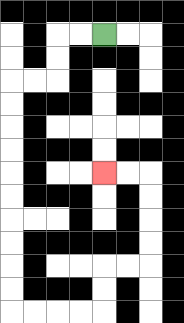{'start': '[4, 1]', 'end': '[4, 7]', 'path_directions': 'L,L,D,D,L,L,D,D,D,D,D,D,D,D,D,D,R,R,R,R,U,U,R,R,U,U,U,U,L,L', 'path_coordinates': '[[4, 1], [3, 1], [2, 1], [2, 2], [2, 3], [1, 3], [0, 3], [0, 4], [0, 5], [0, 6], [0, 7], [0, 8], [0, 9], [0, 10], [0, 11], [0, 12], [0, 13], [1, 13], [2, 13], [3, 13], [4, 13], [4, 12], [4, 11], [5, 11], [6, 11], [6, 10], [6, 9], [6, 8], [6, 7], [5, 7], [4, 7]]'}